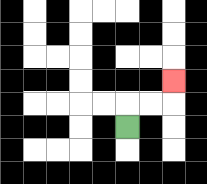{'start': '[5, 5]', 'end': '[7, 3]', 'path_directions': 'U,R,R,U', 'path_coordinates': '[[5, 5], [5, 4], [6, 4], [7, 4], [7, 3]]'}